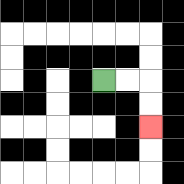{'start': '[4, 3]', 'end': '[6, 5]', 'path_directions': 'R,R,D,D', 'path_coordinates': '[[4, 3], [5, 3], [6, 3], [6, 4], [6, 5]]'}